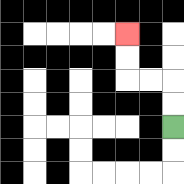{'start': '[7, 5]', 'end': '[5, 1]', 'path_directions': 'U,U,L,L,U,U', 'path_coordinates': '[[7, 5], [7, 4], [7, 3], [6, 3], [5, 3], [5, 2], [5, 1]]'}